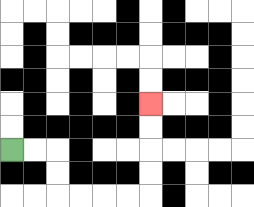{'start': '[0, 6]', 'end': '[6, 4]', 'path_directions': 'R,R,D,D,R,R,R,R,U,U,U,U', 'path_coordinates': '[[0, 6], [1, 6], [2, 6], [2, 7], [2, 8], [3, 8], [4, 8], [5, 8], [6, 8], [6, 7], [6, 6], [6, 5], [6, 4]]'}